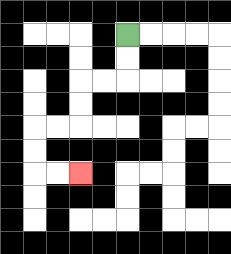{'start': '[5, 1]', 'end': '[3, 7]', 'path_directions': 'D,D,L,L,D,D,L,L,D,D,R,R', 'path_coordinates': '[[5, 1], [5, 2], [5, 3], [4, 3], [3, 3], [3, 4], [3, 5], [2, 5], [1, 5], [1, 6], [1, 7], [2, 7], [3, 7]]'}